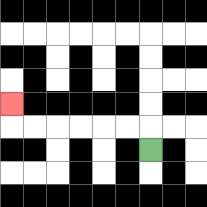{'start': '[6, 6]', 'end': '[0, 4]', 'path_directions': 'U,L,L,L,L,L,L,U', 'path_coordinates': '[[6, 6], [6, 5], [5, 5], [4, 5], [3, 5], [2, 5], [1, 5], [0, 5], [0, 4]]'}